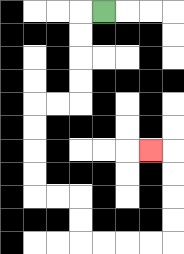{'start': '[4, 0]', 'end': '[6, 6]', 'path_directions': 'L,D,D,D,D,L,L,D,D,D,D,R,R,D,D,R,R,R,R,U,U,U,U,L', 'path_coordinates': '[[4, 0], [3, 0], [3, 1], [3, 2], [3, 3], [3, 4], [2, 4], [1, 4], [1, 5], [1, 6], [1, 7], [1, 8], [2, 8], [3, 8], [3, 9], [3, 10], [4, 10], [5, 10], [6, 10], [7, 10], [7, 9], [7, 8], [7, 7], [7, 6], [6, 6]]'}